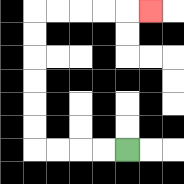{'start': '[5, 6]', 'end': '[6, 0]', 'path_directions': 'L,L,L,L,U,U,U,U,U,U,R,R,R,R,R', 'path_coordinates': '[[5, 6], [4, 6], [3, 6], [2, 6], [1, 6], [1, 5], [1, 4], [1, 3], [1, 2], [1, 1], [1, 0], [2, 0], [3, 0], [4, 0], [5, 0], [6, 0]]'}